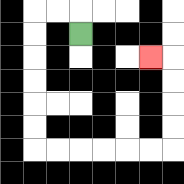{'start': '[3, 1]', 'end': '[6, 2]', 'path_directions': 'U,L,L,D,D,D,D,D,D,R,R,R,R,R,R,U,U,U,U,L', 'path_coordinates': '[[3, 1], [3, 0], [2, 0], [1, 0], [1, 1], [1, 2], [1, 3], [1, 4], [1, 5], [1, 6], [2, 6], [3, 6], [4, 6], [5, 6], [6, 6], [7, 6], [7, 5], [7, 4], [7, 3], [7, 2], [6, 2]]'}